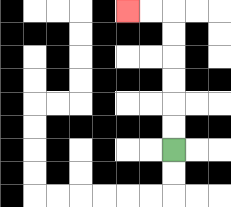{'start': '[7, 6]', 'end': '[5, 0]', 'path_directions': 'U,U,U,U,U,U,L,L', 'path_coordinates': '[[7, 6], [7, 5], [7, 4], [7, 3], [7, 2], [7, 1], [7, 0], [6, 0], [5, 0]]'}